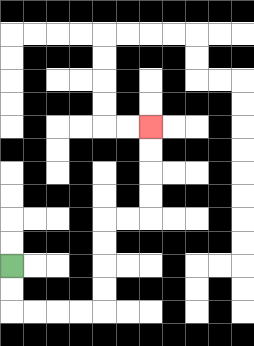{'start': '[0, 11]', 'end': '[6, 5]', 'path_directions': 'D,D,R,R,R,R,U,U,U,U,R,R,U,U,U,U', 'path_coordinates': '[[0, 11], [0, 12], [0, 13], [1, 13], [2, 13], [3, 13], [4, 13], [4, 12], [4, 11], [4, 10], [4, 9], [5, 9], [6, 9], [6, 8], [6, 7], [6, 6], [6, 5]]'}